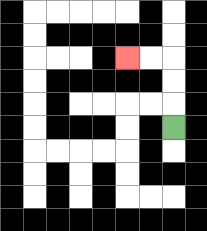{'start': '[7, 5]', 'end': '[5, 2]', 'path_directions': 'U,U,U,L,L', 'path_coordinates': '[[7, 5], [7, 4], [7, 3], [7, 2], [6, 2], [5, 2]]'}